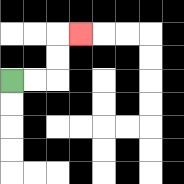{'start': '[0, 3]', 'end': '[3, 1]', 'path_directions': 'R,R,U,U,R', 'path_coordinates': '[[0, 3], [1, 3], [2, 3], [2, 2], [2, 1], [3, 1]]'}